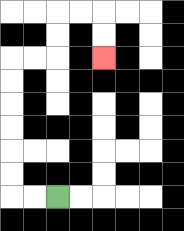{'start': '[2, 8]', 'end': '[4, 2]', 'path_directions': 'L,L,U,U,U,U,U,U,R,R,U,U,R,R,D,D', 'path_coordinates': '[[2, 8], [1, 8], [0, 8], [0, 7], [0, 6], [0, 5], [0, 4], [0, 3], [0, 2], [1, 2], [2, 2], [2, 1], [2, 0], [3, 0], [4, 0], [4, 1], [4, 2]]'}